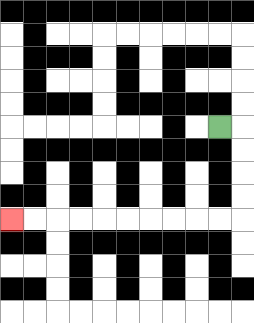{'start': '[9, 5]', 'end': '[0, 9]', 'path_directions': 'R,D,D,D,D,L,L,L,L,L,L,L,L,L,L', 'path_coordinates': '[[9, 5], [10, 5], [10, 6], [10, 7], [10, 8], [10, 9], [9, 9], [8, 9], [7, 9], [6, 9], [5, 9], [4, 9], [3, 9], [2, 9], [1, 9], [0, 9]]'}